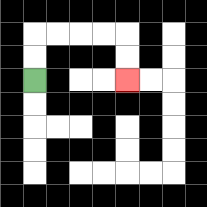{'start': '[1, 3]', 'end': '[5, 3]', 'path_directions': 'U,U,R,R,R,R,D,D', 'path_coordinates': '[[1, 3], [1, 2], [1, 1], [2, 1], [3, 1], [4, 1], [5, 1], [5, 2], [5, 3]]'}